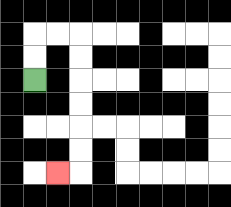{'start': '[1, 3]', 'end': '[2, 7]', 'path_directions': 'U,U,R,R,D,D,D,D,D,D,L', 'path_coordinates': '[[1, 3], [1, 2], [1, 1], [2, 1], [3, 1], [3, 2], [3, 3], [3, 4], [3, 5], [3, 6], [3, 7], [2, 7]]'}